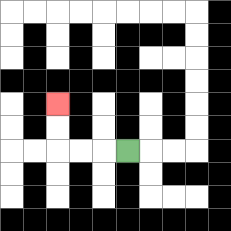{'start': '[5, 6]', 'end': '[2, 4]', 'path_directions': 'L,L,L,U,U', 'path_coordinates': '[[5, 6], [4, 6], [3, 6], [2, 6], [2, 5], [2, 4]]'}